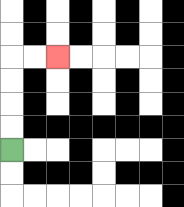{'start': '[0, 6]', 'end': '[2, 2]', 'path_directions': 'U,U,U,U,R,R', 'path_coordinates': '[[0, 6], [0, 5], [0, 4], [0, 3], [0, 2], [1, 2], [2, 2]]'}